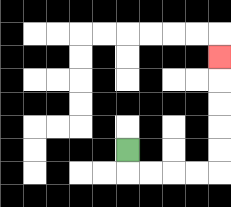{'start': '[5, 6]', 'end': '[9, 2]', 'path_directions': 'D,R,R,R,R,U,U,U,U,U', 'path_coordinates': '[[5, 6], [5, 7], [6, 7], [7, 7], [8, 7], [9, 7], [9, 6], [9, 5], [9, 4], [9, 3], [9, 2]]'}